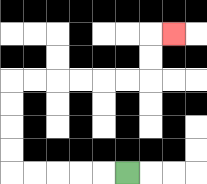{'start': '[5, 7]', 'end': '[7, 1]', 'path_directions': 'L,L,L,L,L,U,U,U,U,R,R,R,R,R,R,U,U,R', 'path_coordinates': '[[5, 7], [4, 7], [3, 7], [2, 7], [1, 7], [0, 7], [0, 6], [0, 5], [0, 4], [0, 3], [1, 3], [2, 3], [3, 3], [4, 3], [5, 3], [6, 3], [6, 2], [6, 1], [7, 1]]'}